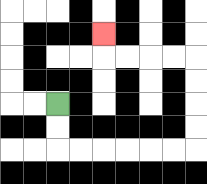{'start': '[2, 4]', 'end': '[4, 1]', 'path_directions': 'D,D,R,R,R,R,R,R,U,U,U,U,L,L,L,L,U', 'path_coordinates': '[[2, 4], [2, 5], [2, 6], [3, 6], [4, 6], [5, 6], [6, 6], [7, 6], [8, 6], [8, 5], [8, 4], [8, 3], [8, 2], [7, 2], [6, 2], [5, 2], [4, 2], [4, 1]]'}